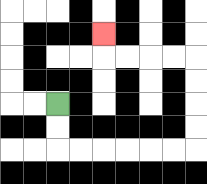{'start': '[2, 4]', 'end': '[4, 1]', 'path_directions': 'D,D,R,R,R,R,R,R,U,U,U,U,L,L,L,L,U', 'path_coordinates': '[[2, 4], [2, 5], [2, 6], [3, 6], [4, 6], [5, 6], [6, 6], [7, 6], [8, 6], [8, 5], [8, 4], [8, 3], [8, 2], [7, 2], [6, 2], [5, 2], [4, 2], [4, 1]]'}